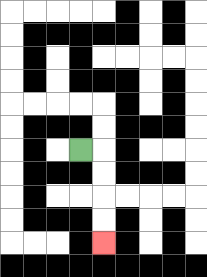{'start': '[3, 6]', 'end': '[4, 10]', 'path_directions': 'R,D,D,D,D', 'path_coordinates': '[[3, 6], [4, 6], [4, 7], [4, 8], [4, 9], [4, 10]]'}